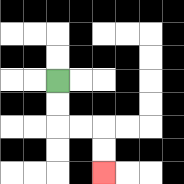{'start': '[2, 3]', 'end': '[4, 7]', 'path_directions': 'D,D,R,R,D,D', 'path_coordinates': '[[2, 3], [2, 4], [2, 5], [3, 5], [4, 5], [4, 6], [4, 7]]'}